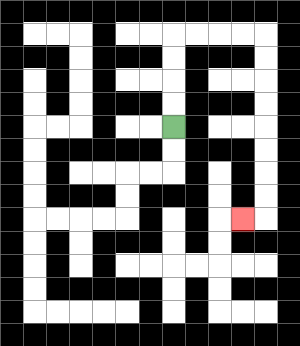{'start': '[7, 5]', 'end': '[10, 9]', 'path_directions': 'U,U,U,U,R,R,R,R,D,D,D,D,D,D,D,D,L', 'path_coordinates': '[[7, 5], [7, 4], [7, 3], [7, 2], [7, 1], [8, 1], [9, 1], [10, 1], [11, 1], [11, 2], [11, 3], [11, 4], [11, 5], [11, 6], [11, 7], [11, 8], [11, 9], [10, 9]]'}